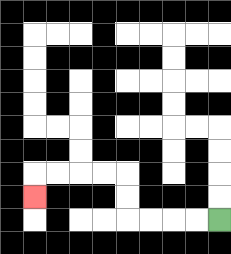{'start': '[9, 9]', 'end': '[1, 8]', 'path_directions': 'L,L,L,L,U,U,L,L,L,L,D', 'path_coordinates': '[[9, 9], [8, 9], [7, 9], [6, 9], [5, 9], [5, 8], [5, 7], [4, 7], [3, 7], [2, 7], [1, 7], [1, 8]]'}